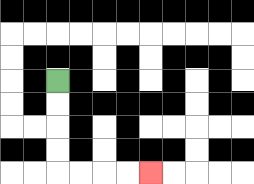{'start': '[2, 3]', 'end': '[6, 7]', 'path_directions': 'D,D,D,D,R,R,R,R', 'path_coordinates': '[[2, 3], [2, 4], [2, 5], [2, 6], [2, 7], [3, 7], [4, 7], [5, 7], [6, 7]]'}